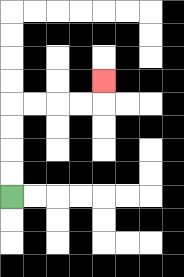{'start': '[0, 8]', 'end': '[4, 3]', 'path_directions': 'U,U,U,U,R,R,R,R,U', 'path_coordinates': '[[0, 8], [0, 7], [0, 6], [0, 5], [0, 4], [1, 4], [2, 4], [3, 4], [4, 4], [4, 3]]'}